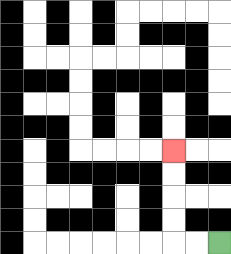{'start': '[9, 10]', 'end': '[7, 6]', 'path_directions': 'L,L,U,U,U,U', 'path_coordinates': '[[9, 10], [8, 10], [7, 10], [7, 9], [7, 8], [7, 7], [7, 6]]'}